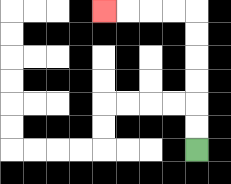{'start': '[8, 6]', 'end': '[4, 0]', 'path_directions': 'U,U,U,U,U,U,L,L,L,L', 'path_coordinates': '[[8, 6], [8, 5], [8, 4], [8, 3], [8, 2], [8, 1], [8, 0], [7, 0], [6, 0], [5, 0], [4, 0]]'}